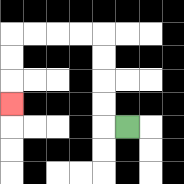{'start': '[5, 5]', 'end': '[0, 4]', 'path_directions': 'L,U,U,U,U,L,L,L,L,D,D,D', 'path_coordinates': '[[5, 5], [4, 5], [4, 4], [4, 3], [4, 2], [4, 1], [3, 1], [2, 1], [1, 1], [0, 1], [0, 2], [0, 3], [0, 4]]'}